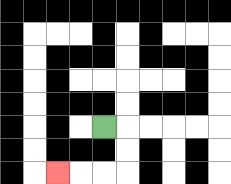{'start': '[4, 5]', 'end': '[2, 7]', 'path_directions': 'R,D,D,L,L,L', 'path_coordinates': '[[4, 5], [5, 5], [5, 6], [5, 7], [4, 7], [3, 7], [2, 7]]'}